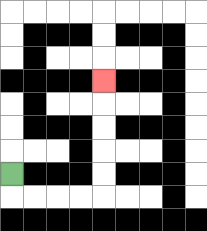{'start': '[0, 7]', 'end': '[4, 3]', 'path_directions': 'D,R,R,R,R,U,U,U,U,U', 'path_coordinates': '[[0, 7], [0, 8], [1, 8], [2, 8], [3, 8], [4, 8], [4, 7], [4, 6], [4, 5], [4, 4], [4, 3]]'}